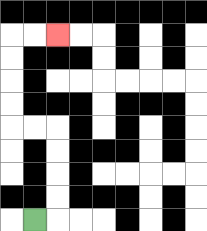{'start': '[1, 9]', 'end': '[2, 1]', 'path_directions': 'R,U,U,U,U,L,L,U,U,U,U,R,R', 'path_coordinates': '[[1, 9], [2, 9], [2, 8], [2, 7], [2, 6], [2, 5], [1, 5], [0, 5], [0, 4], [0, 3], [0, 2], [0, 1], [1, 1], [2, 1]]'}